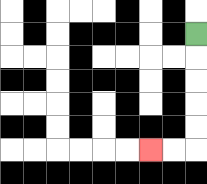{'start': '[8, 1]', 'end': '[6, 6]', 'path_directions': 'D,D,D,D,D,L,L', 'path_coordinates': '[[8, 1], [8, 2], [8, 3], [8, 4], [8, 5], [8, 6], [7, 6], [6, 6]]'}